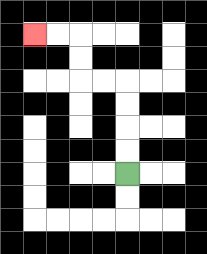{'start': '[5, 7]', 'end': '[1, 1]', 'path_directions': 'U,U,U,U,L,L,U,U,L,L', 'path_coordinates': '[[5, 7], [5, 6], [5, 5], [5, 4], [5, 3], [4, 3], [3, 3], [3, 2], [3, 1], [2, 1], [1, 1]]'}